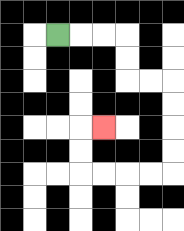{'start': '[2, 1]', 'end': '[4, 5]', 'path_directions': 'R,R,R,D,D,R,R,D,D,D,D,L,L,L,L,U,U,R', 'path_coordinates': '[[2, 1], [3, 1], [4, 1], [5, 1], [5, 2], [5, 3], [6, 3], [7, 3], [7, 4], [7, 5], [7, 6], [7, 7], [6, 7], [5, 7], [4, 7], [3, 7], [3, 6], [3, 5], [4, 5]]'}